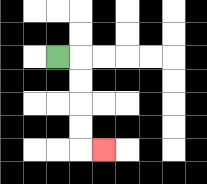{'start': '[2, 2]', 'end': '[4, 6]', 'path_directions': 'R,D,D,D,D,R', 'path_coordinates': '[[2, 2], [3, 2], [3, 3], [3, 4], [3, 5], [3, 6], [4, 6]]'}